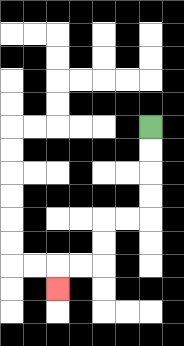{'start': '[6, 5]', 'end': '[2, 12]', 'path_directions': 'D,D,D,D,L,L,D,D,L,L,D', 'path_coordinates': '[[6, 5], [6, 6], [6, 7], [6, 8], [6, 9], [5, 9], [4, 9], [4, 10], [4, 11], [3, 11], [2, 11], [2, 12]]'}